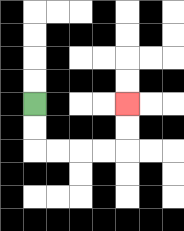{'start': '[1, 4]', 'end': '[5, 4]', 'path_directions': 'D,D,R,R,R,R,U,U', 'path_coordinates': '[[1, 4], [1, 5], [1, 6], [2, 6], [3, 6], [4, 6], [5, 6], [5, 5], [5, 4]]'}